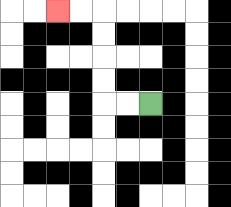{'start': '[6, 4]', 'end': '[2, 0]', 'path_directions': 'L,L,U,U,U,U,L,L', 'path_coordinates': '[[6, 4], [5, 4], [4, 4], [4, 3], [4, 2], [4, 1], [4, 0], [3, 0], [2, 0]]'}